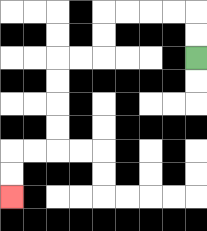{'start': '[8, 2]', 'end': '[0, 8]', 'path_directions': 'U,U,L,L,L,L,D,D,L,L,D,D,D,D,L,L,D,D', 'path_coordinates': '[[8, 2], [8, 1], [8, 0], [7, 0], [6, 0], [5, 0], [4, 0], [4, 1], [4, 2], [3, 2], [2, 2], [2, 3], [2, 4], [2, 5], [2, 6], [1, 6], [0, 6], [0, 7], [0, 8]]'}